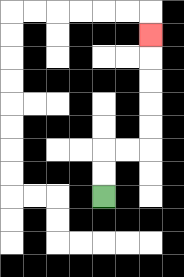{'start': '[4, 8]', 'end': '[6, 1]', 'path_directions': 'U,U,R,R,U,U,U,U,U', 'path_coordinates': '[[4, 8], [4, 7], [4, 6], [5, 6], [6, 6], [6, 5], [6, 4], [6, 3], [6, 2], [6, 1]]'}